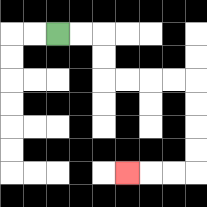{'start': '[2, 1]', 'end': '[5, 7]', 'path_directions': 'R,R,D,D,R,R,R,R,D,D,D,D,L,L,L', 'path_coordinates': '[[2, 1], [3, 1], [4, 1], [4, 2], [4, 3], [5, 3], [6, 3], [7, 3], [8, 3], [8, 4], [8, 5], [8, 6], [8, 7], [7, 7], [6, 7], [5, 7]]'}